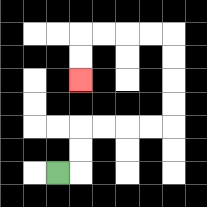{'start': '[2, 7]', 'end': '[3, 3]', 'path_directions': 'R,U,U,R,R,R,R,U,U,U,U,L,L,L,L,D,D', 'path_coordinates': '[[2, 7], [3, 7], [3, 6], [3, 5], [4, 5], [5, 5], [6, 5], [7, 5], [7, 4], [7, 3], [7, 2], [7, 1], [6, 1], [5, 1], [4, 1], [3, 1], [3, 2], [3, 3]]'}